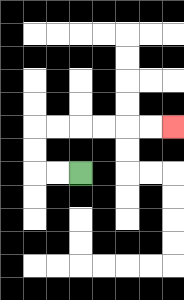{'start': '[3, 7]', 'end': '[7, 5]', 'path_directions': 'L,L,U,U,R,R,R,R,R,R', 'path_coordinates': '[[3, 7], [2, 7], [1, 7], [1, 6], [1, 5], [2, 5], [3, 5], [4, 5], [5, 5], [6, 5], [7, 5]]'}